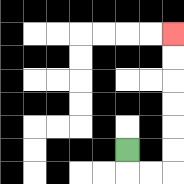{'start': '[5, 6]', 'end': '[7, 1]', 'path_directions': 'D,R,R,U,U,U,U,U,U', 'path_coordinates': '[[5, 6], [5, 7], [6, 7], [7, 7], [7, 6], [7, 5], [7, 4], [7, 3], [7, 2], [7, 1]]'}